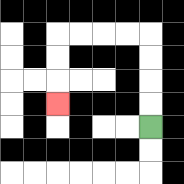{'start': '[6, 5]', 'end': '[2, 4]', 'path_directions': 'U,U,U,U,L,L,L,L,D,D,D', 'path_coordinates': '[[6, 5], [6, 4], [6, 3], [6, 2], [6, 1], [5, 1], [4, 1], [3, 1], [2, 1], [2, 2], [2, 3], [2, 4]]'}